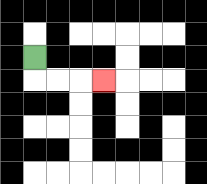{'start': '[1, 2]', 'end': '[4, 3]', 'path_directions': 'D,R,R,R', 'path_coordinates': '[[1, 2], [1, 3], [2, 3], [3, 3], [4, 3]]'}